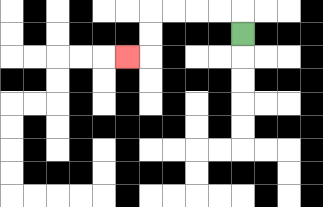{'start': '[10, 1]', 'end': '[5, 2]', 'path_directions': 'U,L,L,L,L,D,D,L', 'path_coordinates': '[[10, 1], [10, 0], [9, 0], [8, 0], [7, 0], [6, 0], [6, 1], [6, 2], [5, 2]]'}